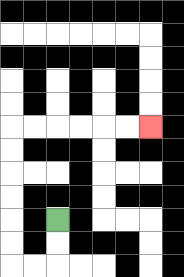{'start': '[2, 9]', 'end': '[6, 5]', 'path_directions': 'D,D,L,L,U,U,U,U,U,U,R,R,R,R,R,R', 'path_coordinates': '[[2, 9], [2, 10], [2, 11], [1, 11], [0, 11], [0, 10], [0, 9], [0, 8], [0, 7], [0, 6], [0, 5], [1, 5], [2, 5], [3, 5], [4, 5], [5, 5], [6, 5]]'}